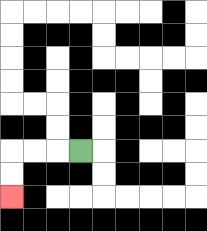{'start': '[3, 6]', 'end': '[0, 8]', 'path_directions': 'L,L,L,D,D', 'path_coordinates': '[[3, 6], [2, 6], [1, 6], [0, 6], [0, 7], [0, 8]]'}